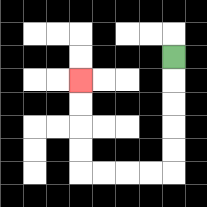{'start': '[7, 2]', 'end': '[3, 3]', 'path_directions': 'D,D,D,D,D,L,L,L,L,U,U,U,U', 'path_coordinates': '[[7, 2], [7, 3], [7, 4], [7, 5], [7, 6], [7, 7], [6, 7], [5, 7], [4, 7], [3, 7], [3, 6], [3, 5], [3, 4], [3, 3]]'}